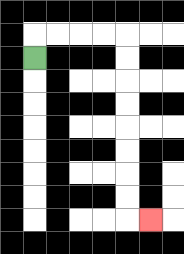{'start': '[1, 2]', 'end': '[6, 9]', 'path_directions': 'U,R,R,R,R,D,D,D,D,D,D,D,D,R', 'path_coordinates': '[[1, 2], [1, 1], [2, 1], [3, 1], [4, 1], [5, 1], [5, 2], [5, 3], [5, 4], [5, 5], [5, 6], [5, 7], [5, 8], [5, 9], [6, 9]]'}